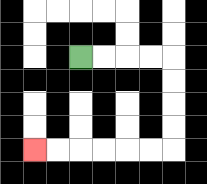{'start': '[3, 2]', 'end': '[1, 6]', 'path_directions': 'R,R,R,R,D,D,D,D,L,L,L,L,L,L', 'path_coordinates': '[[3, 2], [4, 2], [5, 2], [6, 2], [7, 2], [7, 3], [7, 4], [7, 5], [7, 6], [6, 6], [5, 6], [4, 6], [3, 6], [2, 6], [1, 6]]'}